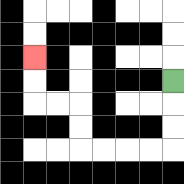{'start': '[7, 3]', 'end': '[1, 2]', 'path_directions': 'D,D,D,L,L,L,L,U,U,L,L,U,U', 'path_coordinates': '[[7, 3], [7, 4], [7, 5], [7, 6], [6, 6], [5, 6], [4, 6], [3, 6], [3, 5], [3, 4], [2, 4], [1, 4], [1, 3], [1, 2]]'}